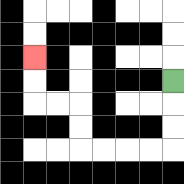{'start': '[7, 3]', 'end': '[1, 2]', 'path_directions': 'D,D,D,L,L,L,L,U,U,L,L,U,U', 'path_coordinates': '[[7, 3], [7, 4], [7, 5], [7, 6], [6, 6], [5, 6], [4, 6], [3, 6], [3, 5], [3, 4], [2, 4], [1, 4], [1, 3], [1, 2]]'}